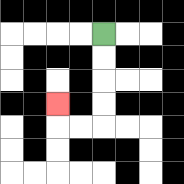{'start': '[4, 1]', 'end': '[2, 4]', 'path_directions': 'D,D,D,D,L,L,U', 'path_coordinates': '[[4, 1], [4, 2], [4, 3], [4, 4], [4, 5], [3, 5], [2, 5], [2, 4]]'}